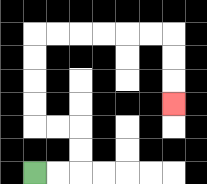{'start': '[1, 7]', 'end': '[7, 4]', 'path_directions': 'R,R,U,U,L,L,U,U,U,U,R,R,R,R,R,R,D,D,D', 'path_coordinates': '[[1, 7], [2, 7], [3, 7], [3, 6], [3, 5], [2, 5], [1, 5], [1, 4], [1, 3], [1, 2], [1, 1], [2, 1], [3, 1], [4, 1], [5, 1], [6, 1], [7, 1], [7, 2], [7, 3], [7, 4]]'}